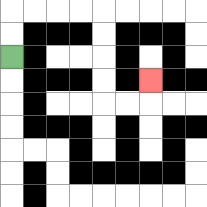{'start': '[0, 2]', 'end': '[6, 3]', 'path_directions': 'U,U,R,R,R,R,D,D,D,D,R,R,U', 'path_coordinates': '[[0, 2], [0, 1], [0, 0], [1, 0], [2, 0], [3, 0], [4, 0], [4, 1], [4, 2], [4, 3], [4, 4], [5, 4], [6, 4], [6, 3]]'}